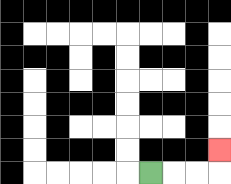{'start': '[6, 7]', 'end': '[9, 6]', 'path_directions': 'R,R,R,U', 'path_coordinates': '[[6, 7], [7, 7], [8, 7], [9, 7], [9, 6]]'}